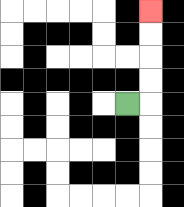{'start': '[5, 4]', 'end': '[6, 0]', 'path_directions': 'R,U,U,U,U', 'path_coordinates': '[[5, 4], [6, 4], [6, 3], [6, 2], [6, 1], [6, 0]]'}